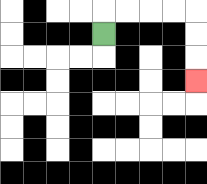{'start': '[4, 1]', 'end': '[8, 3]', 'path_directions': 'U,R,R,R,R,D,D,D', 'path_coordinates': '[[4, 1], [4, 0], [5, 0], [6, 0], [7, 0], [8, 0], [8, 1], [8, 2], [8, 3]]'}